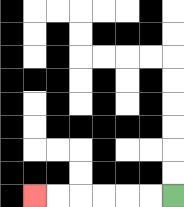{'start': '[7, 8]', 'end': '[1, 8]', 'path_directions': 'L,L,L,L,L,L', 'path_coordinates': '[[7, 8], [6, 8], [5, 8], [4, 8], [3, 8], [2, 8], [1, 8]]'}